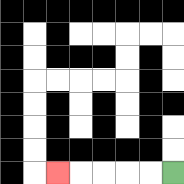{'start': '[7, 7]', 'end': '[2, 7]', 'path_directions': 'L,L,L,L,L', 'path_coordinates': '[[7, 7], [6, 7], [5, 7], [4, 7], [3, 7], [2, 7]]'}